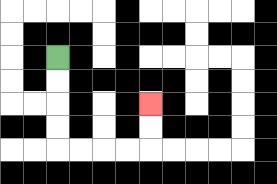{'start': '[2, 2]', 'end': '[6, 4]', 'path_directions': 'D,D,D,D,R,R,R,R,U,U', 'path_coordinates': '[[2, 2], [2, 3], [2, 4], [2, 5], [2, 6], [3, 6], [4, 6], [5, 6], [6, 6], [6, 5], [6, 4]]'}